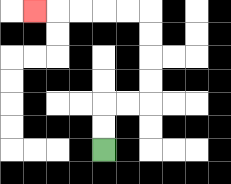{'start': '[4, 6]', 'end': '[1, 0]', 'path_directions': 'U,U,R,R,U,U,U,U,L,L,L,L,L', 'path_coordinates': '[[4, 6], [4, 5], [4, 4], [5, 4], [6, 4], [6, 3], [6, 2], [6, 1], [6, 0], [5, 0], [4, 0], [3, 0], [2, 0], [1, 0]]'}